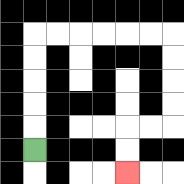{'start': '[1, 6]', 'end': '[5, 7]', 'path_directions': 'U,U,U,U,U,R,R,R,R,R,R,D,D,D,D,L,L,D,D', 'path_coordinates': '[[1, 6], [1, 5], [1, 4], [1, 3], [1, 2], [1, 1], [2, 1], [3, 1], [4, 1], [5, 1], [6, 1], [7, 1], [7, 2], [7, 3], [7, 4], [7, 5], [6, 5], [5, 5], [5, 6], [5, 7]]'}